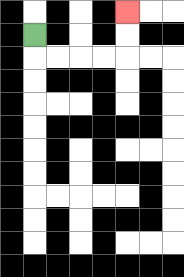{'start': '[1, 1]', 'end': '[5, 0]', 'path_directions': 'D,R,R,R,R,U,U', 'path_coordinates': '[[1, 1], [1, 2], [2, 2], [3, 2], [4, 2], [5, 2], [5, 1], [5, 0]]'}